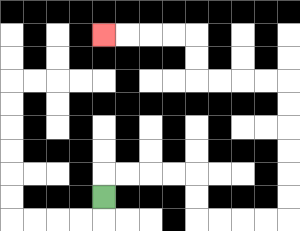{'start': '[4, 8]', 'end': '[4, 1]', 'path_directions': 'U,R,R,R,R,D,D,R,R,R,R,U,U,U,U,U,U,L,L,L,L,U,U,L,L,L,L', 'path_coordinates': '[[4, 8], [4, 7], [5, 7], [6, 7], [7, 7], [8, 7], [8, 8], [8, 9], [9, 9], [10, 9], [11, 9], [12, 9], [12, 8], [12, 7], [12, 6], [12, 5], [12, 4], [12, 3], [11, 3], [10, 3], [9, 3], [8, 3], [8, 2], [8, 1], [7, 1], [6, 1], [5, 1], [4, 1]]'}